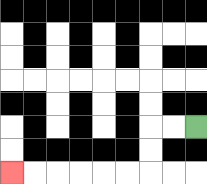{'start': '[8, 5]', 'end': '[0, 7]', 'path_directions': 'L,L,D,D,L,L,L,L,L,L', 'path_coordinates': '[[8, 5], [7, 5], [6, 5], [6, 6], [6, 7], [5, 7], [4, 7], [3, 7], [2, 7], [1, 7], [0, 7]]'}